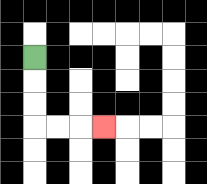{'start': '[1, 2]', 'end': '[4, 5]', 'path_directions': 'D,D,D,R,R,R', 'path_coordinates': '[[1, 2], [1, 3], [1, 4], [1, 5], [2, 5], [3, 5], [4, 5]]'}